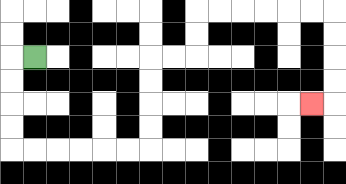{'start': '[1, 2]', 'end': '[13, 4]', 'path_directions': 'L,D,D,D,D,R,R,R,R,R,R,U,U,U,U,R,R,U,U,R,R,R,R,R,R,D,D,D,D,L', 'path_coordinates': '[[1, 2], [0, 2], [0, 3], [0, 4], [0, 5], [0, 6], [1, 6], [2, 6], [3, 6], [4, 6], [5, 6], [6, 6], [6, 5], [6, 4], [6, 3], [6, 2], [7, 2], [8, 2], [8, 1], [8, 0], [9, 0], [10, 0], [11, 0], [12, 0], [13, 0], [14, 0], [14, 1], [14, 2], [14, 3], [14, 4], [13, 4]]'}